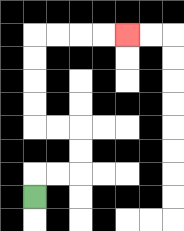{'start': '[1, 8]', 'end': '[5, 1]', 'path_directions': 'U,R,R,U,U,L,L,U,U,U,U,R,R,R,R', 'path_coordinates': '[[1, 8], [1, 7], [2, 7], [3, 7], [3, 6], [3, 5], [2, 5], [1, 5], [1, 4], [1, 3], [1, 2], [1, 1], [2, 1], [3, 1], [4, 1], [5, 1]]'}